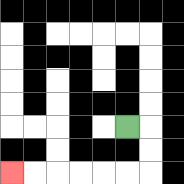{'start': '[5, 5]', 'end': '[0, 7]', 'path_directions': 'R,D,D,L,L,L,L,L,L', 'path_coordinates': '[[5, 5], [6, 5], [6, 6], [6, 7], [5, 7], [4, 7], [3, 7], [2, 7], [1, 7], [0, 7]]'}